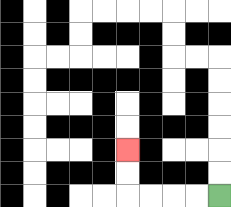{'start': '[9, 8]', 'end': '[5, 6]', 'path_directions': 'L,L,L,L,U,U', 'path_coordinates': '[[9, 8], [8, 8], [7, 8], [6, 8], [5, 8], [5, 7], [5, 6]]'}